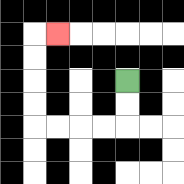{'start': '[5, 3]', 'end': '[2, 1]', 'path_directions': 'D,D,L,L,L,L,U,U,U,U,R', 'path_coordinates': '[[5, 3], [5, 4], [5, 5], [4, 5], [3, 5], [2, 5], [1, 5], [1, 4], [1, 3], [1, 2], [1, 1], [2, 1]]'}